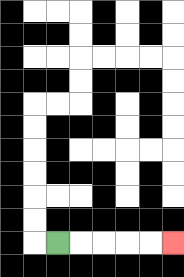{'start': '[2, 10]', 'end': '[7, 10]', 'path_directions': 'R,R,R,R,R', 'path_coordinates': '[[2, 10], [3, 10], [4, 10], [5, 10], [6, 10], [7, 10]]'}